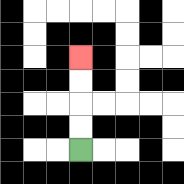{'start': '[3, 6]', 'end': '[3, 2]', 'path_directions': 'U,U,U,U', 'path_coordinates': '[[3, 6], [3, 5], [3, 4], [3, 3], [3, 2]]'}